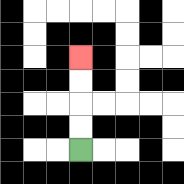{'start': '[3, 6]', 'end': '[3, 2]', 'path_directions': 'U,U,U,U', 'path_coordinates': '[[3, 6], [3, 5], [3, 4], [3, 3], [3, 2]]'}